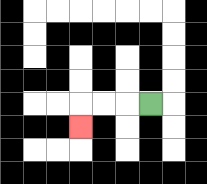{'start': '[6, 4]', 'end': '[3, 5]', 'path_directions': 'L,L,L,D', 'path_coordinates': '[[6, 4], [5, 4], [4, 4], [3, 4], [3, 5]]'}